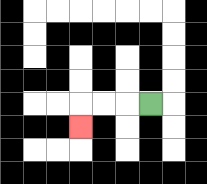{'start': '[6, 4]', 'end': '[3, 5]', 'path_directions': 'L,L,L,D', 'path_coordinates': '[[6, 4], [5, 4], [4, 4], [3, 4], [3, 5]]'}